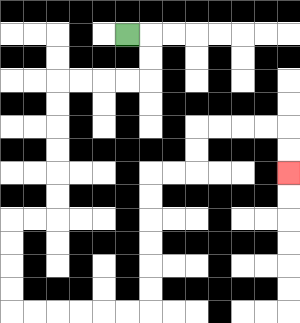{'start': '[5, 1]', 'end': '[12, 7]', 'path_directions': 'R,D,D,L,L,L,L,D,D,D,D,D,D,L,L,D,D,D,D,R,R,R,R,R,R,U,U,U,U,U,U,R,R,U,U,R,R,R,R,D,D', 'path_coordinates': '[[5, 1], [6, 1], [6, 2], [6, 3], [5, 3], [4, 3], [3, 3], [2, 3], [2, 4], [2, 5], [2, 6], [2, 7], [2, 8], [2, 9], [1, 9], [0, 9], [0, 10], [0, 11], [0, 12], [0, 13], [1, 13], [2, 13], [3, 13], [4, 13], [5, 13], [6, 13], [6, 12], [6, 11], [6, 10], [6, 9], [6, 8], [6, 7], [7, 7], [8, 7], [8, 6], [8, 5], [9, 5], [10, 5], [11, 5], [12, 5], [12, 6], [12, 7]]'}